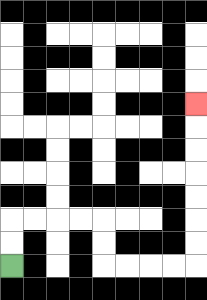{'start': '[0, 11]', 'end': '[8, 4]', 'path_directions': 'U,U,R,R,R,R,D,D,R,R,R,R,U,U,U,U,U,U,U', 'path_coordinates': '[[0, 11], [0, 10], [0, 9], [1, 9], [2, 9], [3, 9], [4, 9], [4, 10], [4, 11], [5, 11], [6, 11], [7, 11], [8, 11], [8, 10], [8, 9], [8, 8], [8, 7], [8, 6], [8, 5], [8, 4]]'}